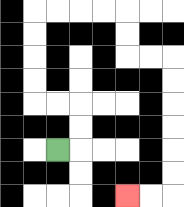{'start': '[2, 6]', 'end': '[5, 8]', 'path_directions': 'R,U,U,L,L,U,U,U,U,R,R,R,R,D,D,R,R,D,D,D,D,D,D,L,L', 'path_coordinates': '[[2, 6], [3, 6], [3, 5], [3, 4], [2, 4], [1, 4], [1, 3], [1, 2], [1, 1], [1, 0], [2, 0], [3, 0], [4, 0], [5, 0], [5, 1], [5, 2], [6, 2], [7, 2], [7, 3], [7, 4], [7, 5], [7, 6], [7, 7], [7, 8], [6, 8], [5, 8]]'}